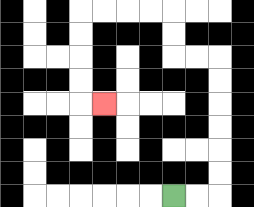{'start': '[7, 8]', 'end': '[4, 4]', 'path_directions': 'R,R,U,U,U,U,U,U,L,L,U,U,L,L,L,L,D,D,D,D,R', 'path_coordinates': '[[7, 8], [8, 8], [9, 8], [9, 7], [9, 6], [9, 5], [9, 4], [9, 3], [9, 2], [8, 2], [7, 2], [7, 1], [7, 0], [6, 0], [5, 0], [4, 0], [3, 0], [3, 1], [3, 2], [3, 3], [3, 4], [4, 4]]'}